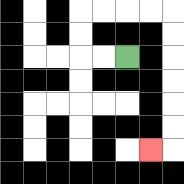{'start': '[5, 2]', 'end': '[6, 6]', 'path_directions': 'L,L,U,U,R,R,R,R,D,D,D,D,D,D,L', 'path_coordinates': '[[5, 2], [4, 2], [3, 2], [3, 1], [3, 0], [4, 0], [5, 0], [6, 0], [7, 0], [7, 1], [7, 2], [7, 3], [7, 4], [7, 5], [7, 6], [6, 6]]'}